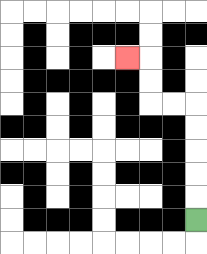{'start': '[8, 9]', 'end': '[5, 2]', 'path_directions': 'U,U,U,U,U,L,L,U,U,L', 'path_coordinates': '[[8, 9], [8, 8], [8, 7], [8, 6], [8, 5], [8, 4], [7, 4], [6, 4], [6, 3], [6, 2], [5, 2]]'}